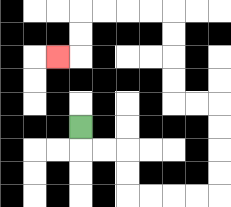{'start': '[3, 5]', 'end': '[2, 2]', 'path_directions': 'D,R,R,D,D,R,R,R,R,U,U,U,U,L,L,U,U,U,U,L,L,L,L,D,D,L', 'path_coordinates': '[[3, 5], [3, 6], [4, 6], [5, 6], [5, 7], [5, 8], [6, 8], [7, 8], [8, 8], [9, 8], [9, 7], [9, 6], [9, 5], [9, 4], [8, 4], [7, 4], [7, 3], [7, 2], [7, 1], [7, 0], [6, 0], [5, 0], [4, 0], [3, 0], [3, 1], [3, 2], [2, 2]]'}